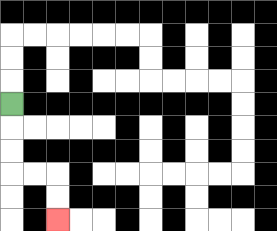{'start': '[0, 4]', 'end': '[2, 9]', 'path_directions': 'D,D,D,R,R,D,D', 'path_coordinates': '[[0, 4], [0, 5], [0, 6], [0, 7], [1, 7], [2, 7], [2, 8], [2, 9]]'}